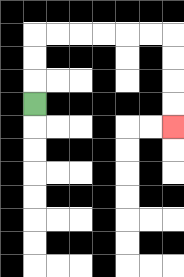{'start': '[1, 4]', 'end': '[7, 5]', 'path_directions': 'U,U,U,R,R,R,R,R,R,D,D,D,D', 'path_coordinates': '[[1, 4], [1, 3], [1, 2], [1, 1], [2, 1], [3, 1], [4, 1], [5, 1], [6, 1], [7, 1], [7, 2], [7, 3], [7, 4], [7, 5]]'}